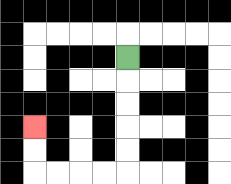{'start': '[5, 2]', 'end': '[1, 5]', 'path_directions': 'D,D,D,D,D,L,L,L,L,U,U', 'path_coordinates': '[[5, 2], [5, 3], [5, 4], [5, 5], [5, 6], [5, 7], [4, 7], [3, 7], [2, 7], [1, 7], [1, 6], [1, 5]]'}